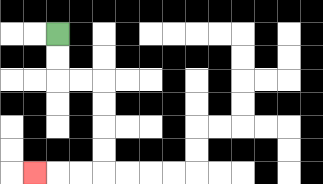{'start': '[2, 1]', 'end': '[1, 7]', 'path_directions': 'D,D,R,R,D,D,D,D,L,L,L', 'path_coordinates': '[[2, 1], [2, 2], [2, 3], [3, 3], [4, 3], [4, 4], [4, 5], [4, 6], [4, 7], [3, 7], [2, 7], [1, 7]]'}